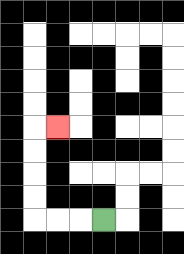{'start': '[4, 9]', 'end': '[2, 5]', 'path_directions': 'L,L,L,U,U,U,U,R', 'path_coordinates': '[[4, 9], [3, 9], [2, 9], [1, 9], [1, 8], [1, 7], [1, 6], [1, 5], [2, 5]]'}